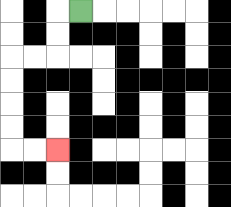{'start': '[3, 0]', 'end': '[2, 6]', 'path_directions': 'L,D,D,L,L,D,D,D,D,R,R', 'path_coordinates': '[[3, 0], [2, 0], [2, 1], [2, 2], [1, 2], [0, 2], [0, 3], [0, 4], [0, 5], [0, 6], [1, 6], [2, 6]]'}